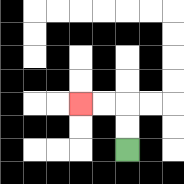{'start': '[5, 6]', 'end': '[3, 4]', 'path_directions': 'U,U,L,L', 'path_coordinates': '[[5, 6], [5, 5], [5, 4], [4, 4], [3, 4]]'}